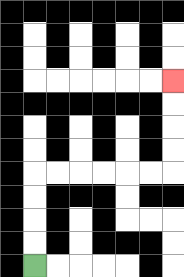{'start': '[1, 11]', 'end': '[7, 3]', 'path_directions': 'U,U,U,U,R,R,R,R,R,R,U,U,U,U', 'path_coordinates': '[[1, 11], [1, 10], [1, 9], [1, 8], [1, 7], [2, 7], [3, 7], [4, 7], [5, 7], [6, 7], [7, 7], [7, 6], [7, 5], [7, 4], [7, 3]]'}